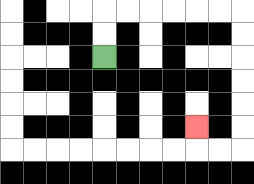{'start': '[4, 2]', 'end': '[8, 5]', 'path_directions': 'U,U,R,R,R,R,R,R,D,D,D,D,D,D,L,L,U', 'path_coordinates': '[[4, 2], [4, 1], [4, 0], [5, 0], [6, 0], [7, 0], [8, 0], [9, 0], [10, 0], [10, 1], [10, 2], [10, 3], [10, 4], [10, 5], [10, 6], [9, 6], [8, 6], [8, 5]]'}